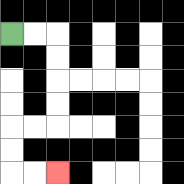{'start': '[0, 1]', 'end': '[2, 7]', 'path_directions': 'R,R,D,D,D,D,L,L,D,D,R,R', 'path_coordinates': '[[0, 1], [1, 1], [2, 1], [2, 2], [2, 3], [2, 4], [2, 5], [1, 5], [0, 5], [0, 6], [0, 7], [1, 7], [2, 7]]'}